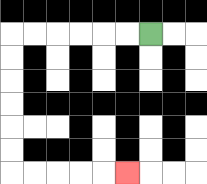{'start': '[6, 1]', 'end': '[5, 7]', 'path_directions': 'L,L,L,L,L,L,D,D,D,D,D,D,R,R,R,R,R', 'path_coordinates': '[[6, 1], [5, 1], [4, 1], [3, 1], [2, 1], [1, 1], [0, 1], [0, 2], [0, 3], [0, 4], [0, 5], [0, 6], [0, 7], [1, 7], [2, 7], [3, 7], [4, 7], [5, 7]]'}